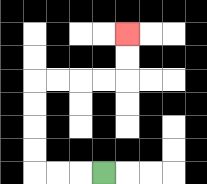{'start': '[4, 7]', 'end': '[5, 1]', 'path_directions': 'L,L,L,U,U,U,U,R,R,R,R,U,U', 'path_coordinates': '[[4, 7], [3, 7], [2, 7], [1, 7], [1, 6], [1, 5], [1, 4], [1, 3], [2, 3], [3, 3], [4, 3], [5, 3], [5, 2], [5, 1]]'}